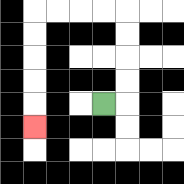{'start': '[4, 4]', 'end': '[1, 5]', 'path_directions': 'R,U,U,U,U,L,L,L,L,D,D,D,D,D', 'path_coordinates': '[[4, 4], [5, 4], [5, 3], [5, 2], [5, 1], [5, 0], [4, 0], [3, 0], [2, 0], [1, 0], [1, 1], [1, 2], [1, 3], [1, 4], [1, 5]]'}